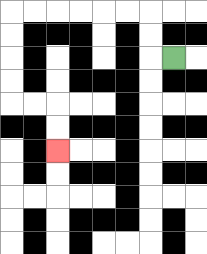{'start': '[7, 2]', 'end': '[2, 6]', 'path_directions': 'L,U,U,L,L,L,L,L,L,D,D,D,D,R,R,D,D', 'path_coordinates': '[[7, 2], [6, 2], [6, 1], [6, 0], [5, 0], [4, 0], [3, 0], [2, 0], [1, 0], [0, 0], [0, 1], [0, 2], [0, 3], [0, 4], [1, 4], [2, 4], [2, 5], [2, 6]]'}